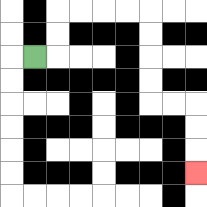{'start': '[1, 2]', 'end': '[8, 7]', 'path_directions': 'R,U,U,R,R,R,R,D,D,D,D,R,R,D,D,D', 'path_coordinates': '[[1, 2], [2, 2], [2, 1], [2, 0], [3, 0], [4, 0], [5, 0], [6, 0], [6, 1], [6, 2], [6, 3], [6, 4], [7, 4], [8, 4], [8, 5], [8, 6], [8, 7]]'}